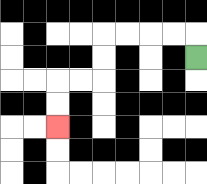{'start': '[8, 2]', 'end': '[2, 5]', 'path_directions': 'U,L,L,L,L,D,D,L,L,D,D', 'path_coordinates': '[[8, 2], [8, 1], [7, 1], [6, 1], [5, 1], [4, 1], [4, 2], [4, 3], [3, 3], [2, 3], [2, 4], [2, 5]]'}